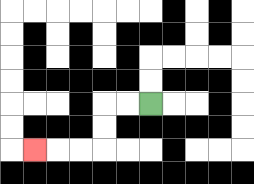{'start': '[6, 4]', 'end': '[1, 6]', 'path_directions': 'L,L,D,D,L,L,L', 'path_coordinates': '[[6, 4], [5, 4], [4, 4], [4, 5], [4, 6], [3, 6], [2, 6], [1, 6]]'}